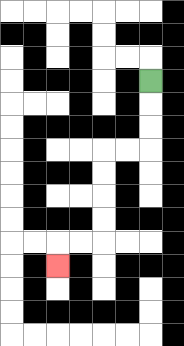{'start': '[6, 3]', 'end': '[2, 11]', 'path_directions': 'D,D,D,L,L,D,D,D,D,L,L,D', 'path_coordinates': '[[6, 3], [6, 4], [6, 5], [6, 6], [5, 6], [4, 6], [4, 7], [4, 8], [4, 9], [4, 10], [3, 10], [2, 10], [2, 11]]'}